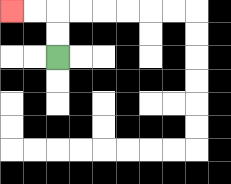{'start': '[2, 2]', 'end': '[0, 0]', 'path_directions': 'U,U,L,L', 'path_coordinates': '[[2, 2], [2, 1], [2, 0], [1, 0], [0, 0]]'}